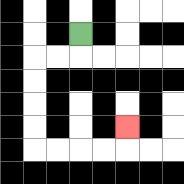{'start': '[3, 1]', 'end': '[5, 5]', 'path_directions': 'D,L,L,D,D,D,D,R,R,R,R,U', 'path_coordinates': '[[3, 1], [3, 2], [2, 2], [1, 2], [1, 3], [1, 4], [1, 5], [1, 6], [2, 6], [3, 6], [4, 6], [5, 6], [5, 5]]'}